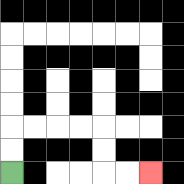{'start': '[0, 7]', 'end': '[6, 7]', 'path_directions': 'U,U,R,R,R,R,D,D,R,R', 'path_coordinates': '[[0, 7], [0, 6], [0, 5], [1, 5], [2, 5], [3, 5], [4, 5], [4, 6], [4, 7], [5, 7], [6, 7]]'}